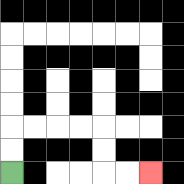{'start': '[0, 7]', 'end': '[6, 7]', 'path_directions': 'U,U,R,R,R,R,D,D,R,R', 'path_coordinates': '[[0, 7], [0, 6], [0, 5], [1, 5], [2, 5], [3, 5], [4, 5], [4, 6], [4, 7], [5, 7], [6, 7]]'}